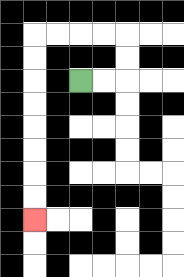{'start': '[3, 3]', 'end': '[1, 9]', 'path_directions': 'R,R,U,U,L,L,L,L,D,D,D,D,D,D,D,D', 'path_coordinates': '[[3, 3], [4, 3], [5, 3], [5, 2], [5, 1], [4, 1], [3, 1], [2, 1], [1, 1], [1, 2], [1, 3], [1, 4], [1, 5], [1, 6], [1, 7], [1, 8], [1, 9]]'}